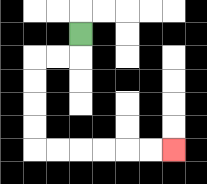{'start': '[3, 1]', 'end': '[7, 6]', 'path_directions': 'D,L,L,D,D,D,D,R,R,R,R,R,R', 'path_coordinates': '[[3, 1], [3, 2], [2, 2], [1, 2], [1, 3], [1, 4], [1, 5], [1, 6], [2, 6], [3, 6], [4, 6], [5, 6], [6, 6], [7, 6]]'}